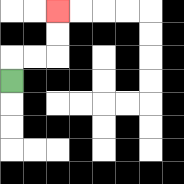{'start': '[0, 3]', 'end': '[2, 0]', 'path_directions': 'U,R,R,U,U', 'path_coordinates': '[[0, 3], [0, 2], [1, 2], [2, 2], [2, 1], [2, 0]]'}